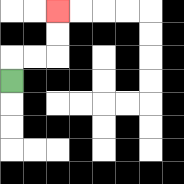{'start': '[0, 3]', 'end': '[2, 0]', 'path_directions': 'U,R,R,U,U', 'path_coordinates': '[[0, 3], [0, 2], [1, 2], [2, 2], [2, 1], [2, 0]]'}